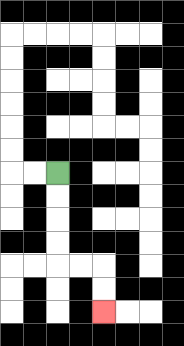{'start': '[2, 7]', 'end': '[4, 13]', 'path_directions': 'D,D,D,D,R,R,D,D', 'path_coordinates': '[[2, 7], [2, 8], [2, 9], [2, 10], [2, 11], [3, 11], [4, 11], [4, 12], [4, 13]]'}